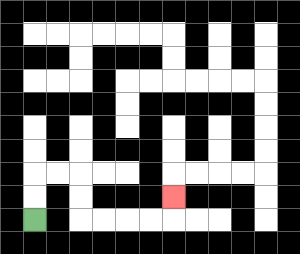{'start': '[1, 9]', 'end': '[7, 8]', 'path_directions': 'U,U,R,R,D,D,R,R,R,R,U', 'path_coordinates': '[[1, 9], [1, 8], [1, 7], [2, 7], [3, 7], [3, 8], [3, 9], [4, 9], [5, 9], [6, 9], [7, 9], [7, 8]]'}